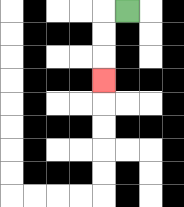{'start': '[5, 0]', 'end': '[4, 3]', 'path_directions': 'L,D,D,D', 'path_coordinates': '[[5, 0], [4, 0], [4, 1], [4, 2], [4, 3]]'}